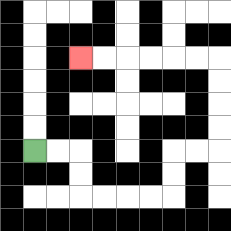{'start': '[1, 6]', 'end': '[3, 2]', 'path_directions': 'R,R,D,D,R,R,R,R,U,U,R,R,U,U,U,U,L,L,L,L,L,L', 'path_coordinates': '[[1, 6], [2, 6], [3, 6], [3, 7], [3, 8], [4, 8], [5, 8], [6, 8], [7, 8], [7, 7], [7, 6], [8, 6], [9, 6], [9, 5], [9, 4], [9, 3], [9, 2], [8, 2], [7, 2], [6, 2], [5, 2], [4, 2], [3, 2]]'}